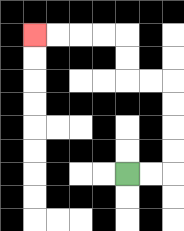{'start': '[5, 7]', 'end': '[1, 1]', 'path_directions': 'R,R,U,U,U,U,L,L,U,U,L,L,L,L', 'path_coordinates': '[[5, 7], [6, 7], [7, 7], [7, 6], [7, 5], [7, 4], [7, 3], [6, 3], [5, 3], [5, 2], [5, 1], [4, 1], [3, 1], [2, 1], [1, 1]]'}